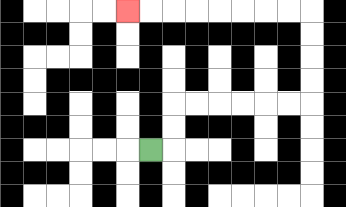{'start': '[6, 6]', 'end': '[5, 0]', 'path_directions': 'R,U,U,R,R,R,R,R,R,U,U,U,U,L,L,L,L,L,L,L,L', 'path_coordinates': '[[6, 6], [7, 6], [7, 5], [7, 4], [8, 4], [9, 4], [10, 4], [11, 4], [12, 4], [13, 4], [13, 3], [13, 2], [13, 1], [13, 0], [12, 0], [11, 0], [10, 0], [9, 0], [8, 0], [7, 0], [6, 0], [5, 0]]'}